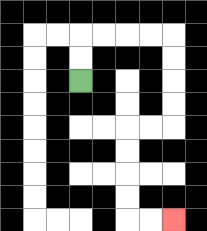{'start': '[3, 3]', 'end': '[7, 9]', 'path_directions': 'U,U,R,R,R,R,D,D,D,D,L,L,D,D,D,D,R,R', 'path_coordinates': '[[3, 3], [3, 2], [3, 1], [4, 1], [5, 1], [6, 1], [7, 1], [7, 2], [7, 3], [7, 4], [7, 5], [6, 5], [5, 5], [5, 6], [5, 7], [5, 8], [5, 9], [6, 9], [7, 9]]'}